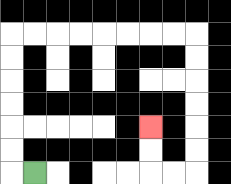{'start': '[1, 7]', 'end': '[6, 5]', 'path_directions': 'L,U,U,U,U,U,U,R,R,R,R,R,R,R,R,D,D,D,D,D,D,L,L,U,U', 'path_coordinates': '[[1, 7], [0, 7], [0, 6], [0, 5], [0, 4], [0, 3], [0, 2], [0, 1], [1, 1], [2, 1], [3, 1], [4, 1], [5, 1], [6, 1], [7, 1], [8, 1], [8, 2], [8, 3], [8, 4], [8, 5], [8, 6], [8, 7], [7, 7], [6, 7], [6, 6], [6, 5]]'}